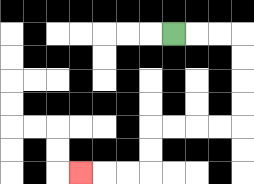{'start': '[7, 1]', 'end': '[3, 7]', 'path_directions': 'R,R,R,D,D,D,D,L,L,L,L,D,D,L,L,L', 'path_coordinates': '[[7, 1], [8, 1], [9, 1], [10, 1], [10, 2], [10, 3], [10, 4], [10, 5], [9, 5], [8, 5], [7, 5], [6, 5], [6, 6], [6, 7], [5, 7], [4, 7], [3, 7]]'}